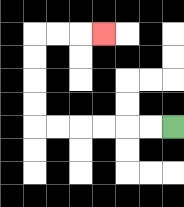{'start': '[7, 5]', 'end': '[4, 1]', 'path_directions': 'L,L,L,L,L,L,U,U,U,U,R,R,R', 'path_coordinates': '[[7, 5], [6, 5], [5, 5], [4, 5], [3, 5], [2, 5], [1, 5], [1, 4], [1, 3], [1, 2], [1, 1], [2, 1], [3, 1], [4, 1]]'}